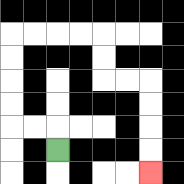{'start': '[2, 6]', 'end': '[6, 7]', 'path_directions': 'U,L,L,U,U,U,U,R,R,R,R,D,D,R,R,D,D,D,D', 'path_coordinates': '[[2, 6], [2, 5], [1, 5], [0, 5], [0, 4], [0, 3], [0, 2], [0, 1], [1, 1], [2, 1], [3, 1], [4, 1], [4, 2], [4, 3], [5, 3], [6, 3], [6, 4], [6, 5], [6, 6], [6, 7]]'}